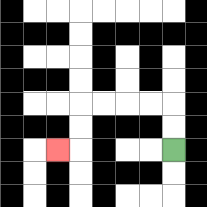{'start': '[7, 6]', 'end': '[2, 6]', 'path_directions': 'U,U,L,L,L,L,D,D,L', 'path_coordinates': '[[7, 6], [7, 5], [7, 4], [6, 4], [5, 4], [4, 4], [3, 4], [3, 5], [3, 6], [2, 6]]'}